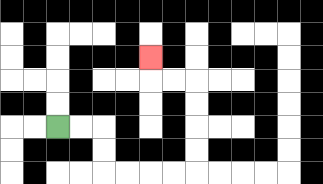{'start': '[2, 5]', 'end': '[6, 2]', 'path_directions': 'R,R,D,D,R,R,R,R,U,U,U,U,L,L,U', 'path_coordinates': '[[2, 5], [3, 5], [4, 5], [4, 6], [4, 7], [5, 7], [6, 7], [7, 7], [8, 7], [8, 6], [8, 5], [8, 4], [8, 3], [7, 3], [6, 3], [6, 2]]'}